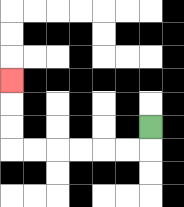{'start': '[6, 5]', 'end': '[0, 3]', 'path_directions': 'D,L,L,L,L,L,L,U,U,U', 'path_coordinates': '[[6, 5], [6, 6], [5, 6], [4, 6], [3, 6], [2, 6], [1, 6], [0, 6], [0, 5], [0, 4], [0, 3]]'}